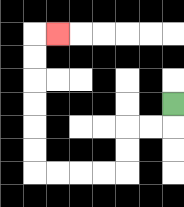{'start': '[7, 4]', 'end': '[2, 1]', 'path_directions': 'D,L,L,D,D,L,L,L,L,U,U,U,U,U,U,R', 'path_coordinates': '[[7, 4], [7, 5], [6, 5], [5, 5], [5, 6], [5, 7], [4, 7], [3, 7], [2, 7], [1, 7], [1, 6], [1, 5], [1, 4], [1, 3], [1, 2], [1, 1], [2, 1]]'}